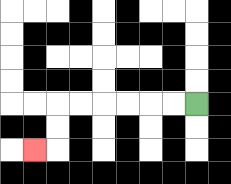{'start': '[8, 4]', 'end': '[1, 6]', 'path_directions': 'L,L,L,L,L,L,D,D,L', 'path_coordinates': '[[8, 4], [7, 4], [6, 4], [5, 4], [4, 4], [3, 4], [2, 4], [2, 5], [2, 6], [1, 6]]'}